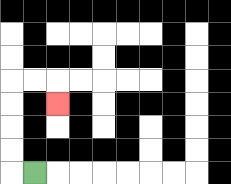{'start': '[1, 7]', 'end': '[2, 4]', 'path_directions': 'L,U,U,U,U,R,R,D', 'path_coordinates': '[[1, 7], [0, 7], [0, 6], [0, 5], [0, 4], [0, 3], [1, 3], [2, 3], [2, 4]]'}